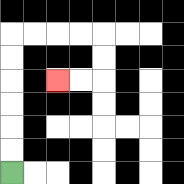{'start': '[0, 7]', 'end': '[2, 3]', 'path_directions': 'U,U,U,U,U,U,R,R,R,R,D,D,L,L', 'path_coordinates': '[[0, 7], [0, 6], [0, 5], [0, 4], [0, 3], [0, 2], [0, 1], [1, 1], [2, 1], [3, 1], [4, 1], [4, 2], [4, 3], [3, 3], [2, 3]]'}